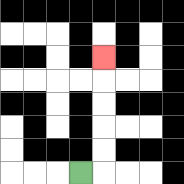{'start': '[3, 7]', 'end': '[4, 2]', 'path_directions': 'R,U,U,U,U,U', 'path_coordinates': '[[3, 7], [4, 7], [4, 6], [4, 5], [4, 4], [4, 3], [4, 2]]'}